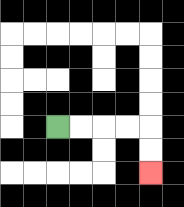{'start': '[2, 5]', 'end': '[6, 7]', 'path_directions': 'R,R,R,R,D,D', 'path_coordinates': '[[2, 5], [3, 5], [4, 5], [5, 5], [6, 5], [6, 6], [6, 7]]'}